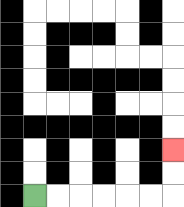{'start': '[1, 8]', 'end': '[7, 6]', 'path_directions': 'R,R,R,R,R,R,U,U', 'path_coordinates': '[[1, 8], [2, 8], [3, 8], [4, 8], [5, 8], [6, 8], [7, 8], [7, 7], [7, 6]]'}